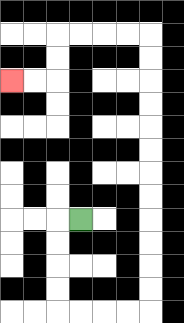{'start': '[3, 9]', 'end': '[0, 3]', 'path_directions': 'L,D,D,D,D,R,R,R,R,U,U,U,U,U,U,U,U,U,U,U,U,L,L,L,L,D,D,L,L', 'path_coordinates': '[[3, 9], [2, 9], [2, 10], [2, 11], [2, 12], [2, 13], [3, 13], [4, 13], [5, 13], [6, 13], [6, 12], [6, 11], [6, 10], [6, 9], [6, 8], [6, 7], [6, 6], [6, 5], [6, 4], [6, 3], [6, 2], [6, 1], [5, 1], [4, 1], [3, 1], [2, 1], [2, 2], [2, 3], [1, 3], [0, 3]]'}